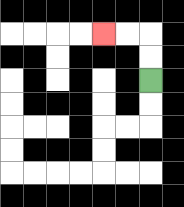{'start': '[6, 3]', 'end': '[4, 1]', 'path_directions': 'U,U,L,L', 'path_coordinates': '[[6, 3], [6, 2], [6, 1], [5, 1], [4, 1]]'}